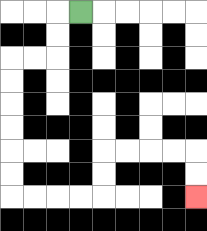{'start': '[3, 0]', 'end': '[8, 8]', 'path_directions': 'L,D,D,L,L,D,D,D,D,D,D,R,R,R,R,U,U,R,R,R,R,D,D', 'path_coordinates': '[[3, 0], [2, 0], [2, 1], [2, 2], [1, 2], [0, 2], [0, 3], [0, 4], [0, 5], [0, 6], [0, 7], [0, 8], [1, 8], [2, 8], [3, 8], [4, 8], [4, 7], [4, 6], [5, 6], [6, 6], [7, 6], [8, 6], [8, 7], [8, 8]]'}